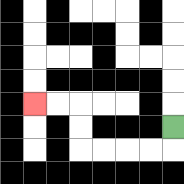{'start': '[7, 5]', 'end': '[1, 4]', 'path_directions': 'D,L,L,L,L,U,U,L,L', 'path_coordinates': '[[7, 5], [7, 6], [6, 6], [5, 6], [4, 6], [3, 6], [3, 5], [3, 4], [2, 4], [1, 4]]'}